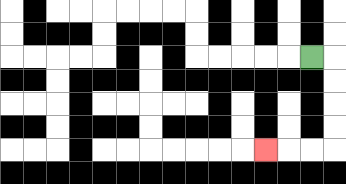{'start': '[13, 2]', 'end': '[11, 6]', 'path_directions': 'R,D,D,D,D,L,L,L', 'path_coordinates': '[[13, 2], [14, 2], [14, 3], [14, 4], [14, 5], [14, 6], [13, 6], [12, 6], [11, 6]]'}